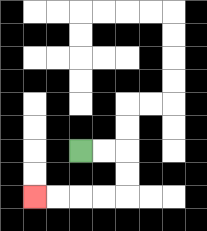{'start': '[3, 6]', 'end': '[1, 8]', 'path_directions': 'R,R,D,D,L,L,L,L', 'path_coordinates': '[[3, 6], [4, 6], [5, 6], [5, 7], [5, 8], [4, 8], [3, 8], [2, 8], [1, 8]]'}